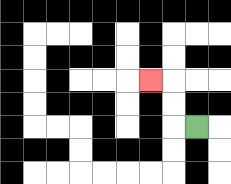{'start': '[8, 5]', 'end': '[6, 3]', 'path_directions': 'L,U,U,L', 'path_coordinates': '[[8, 5], [7, 5], [7, 4], [7, 3], [6, 3]]'}